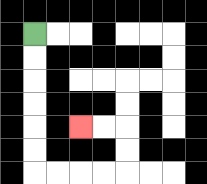{'start': '[1, 1]', 'end': '[3, 5]', 'path_directions': 'D,D,D,D,D,D,R,R,R,R,U,U,L,L', 'path_coordinates': '[[1, 1], [1, 2], [1, 3], [1, 4], [1, 5], [1, 6], [1, 7], [2, 7], [3, 7], [4, 7], [5, 7], [5, 6], [5, 5], [4, 5], [3, 5]]'}